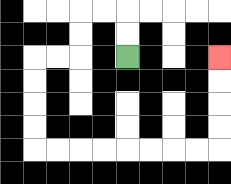{'start': '[5, 2]', 'end': '[9, 2]', 'path_directions': 'U,U,L,L,D,D,L,L,D,D,D,D,R,R,R,R,R,R,R,R,U,U,U,U', 'path_coordinates': '[[5, 2], [5, 1], [5, 0], [4, 0], [3, 0], [3, 1], [3, 2], [2, 2], [1, 2], [1, 3], [1, 4], [1, 5], [1, 6], [2, 6], [3, 6], [4, 6], [5, 6], [6, 6], [7, 6], [8, 6], [9, 6], [9, 5], [9, 4], [9, 3], [9, 2]]'}